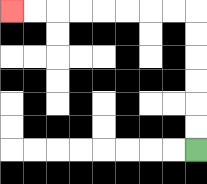{'start': '[8, 6]', 'end': '[0, 0]', 'path_directions': 'U,U,U,U,U,U,L,L,L,L,L,L,L,L', 'path_coordinates': '[[8, 6], [8, 5], [8, 4], [8, 3], [8, 2], [8, 1], [8, 0], [7, 0], [6, 0], [5, 0], [4, 0], [3, 0], [2, 0], [1, 0], [0, 0]]'}